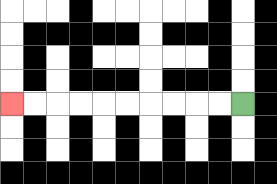{'start': '[10, 4]', 'end': '[0, 4]', 'path_directions': 'L,L,L,L,L,L,L,L,L,L', 'path_coordinates': '[[10, 4], [9, 4], [8, 4], [7, 4], [6, 4], [5, 4], [4, 4], [3, 4], [2, 4], [1, 4], [0, 4]]'}